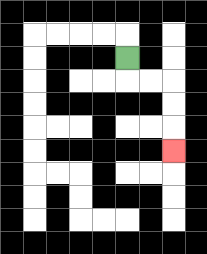{'start': '[5, 2]', 'end': '[7, 6]', 'path_directions': 'D,R,R,D,D,D', 'path_coordinates': '[[5, 2], [5, 3], [6, 3], [7, 3], [7, 4], [7, 5], [7, 6]]'}